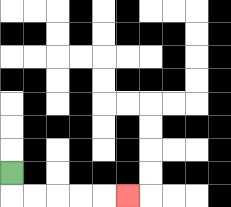{'start': '[0, 7]', 'end': '[5, 8]', 'path_directions': 'D,R,R,R,R,R', 'path_coordinates': '[[0, 7], [0, 8], [1, 8], [2, 8], [3, 8], [4, 8], [5, 8]]'}